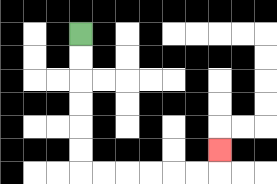{'start': '[3, 1]', 'end': '[9, 6]', 'path_directions': 'D,D,D,D,D,D,R,R,R,R,R,R,U', 'path_coordinates': '[[3, 1], [3, 2], [3, 3], [3, 4], [3, 5], [3, 6], [3, 7], [4, 7], [5, 7], [6, 7], [7, 7], [8, 7], [9, 7], [9, 6]]'}